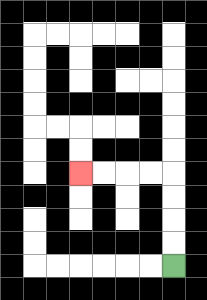{'start': '[7, 11]', 'end': '[3, 7]', 'path_directions': 'U,U,U,U,L,L,L,L', 'path_coordinates': '[[7, 11], [7, 10], [7, 9], [7, 8], [7, 7], [6, 7], [5, 7], [4, 7], [3, 7]]'}